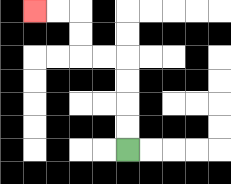{'start': '[5, 6]', 'end': '[1, 0]', 'path_directions': 'U,U,U,U,L,L,U,U,L,L', 'path_coordinates': '[[5, 6], [5, 5], [5, 4], [5, 3], [5, 2], [4, 2], [3, 2], [3, 1], [3, 0], [2, 0], [1, 0]]'}